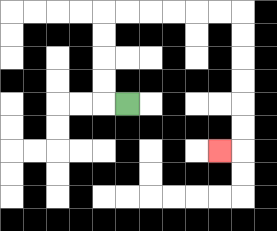{'start': '[5, 4]', 'end': '[9, 6]', 'path_directions': 'L,U,U,U,U,R,R,R,R,R,R,D,D,D,D,D,D,L', 'path_coordinates': '[[5, 4], [4, 4], [4, 3], [4, 2], [4, 1], [4, 0], [5, 0], [6, 0], [7, 0], [8, 0], [9, 0], [10, 0], [10, 1], [10, 2], [10, 3], [10, 4], [10, 5], [10, 6], [9, 6]]'}